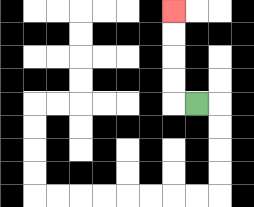{'start': '[8, 4]', 'end': '[7, 0]', 'path_directions': 'L,U,U,U,U', 'path_coordinates': '[[8, 4], [7, 4], [7, 3], [7, 2], [7, 1], [7, 0]]'}